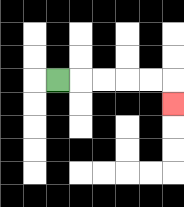{'start': '[2, 3]', 'end': '[7, 4]', 'path_directions': 'R,R,R,R,R,D', 'path_coordinates': '[[2, 3], [3, 3], [4, 3], [5, 3], [6, 3], [7, 3], [7, 4]]'}